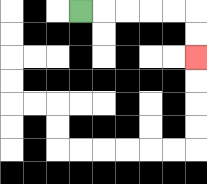{'start': '[3, 0]', 'end': '[8, 2]', 'path_directions': 'R,R,R,R,R,D,D', 'path_coordinates': '[[3, 0], [4, 0], [5, 0], [6, 0], [7, 0], [8, 0], [8, 1], [8, 2]]'}